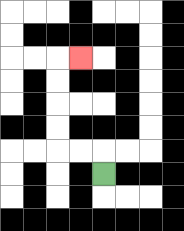{'start': '[4, 7]', 'end': '[3, 2]', 'path_directions': 'U,L,L,U,U,U,U,R', 'path_coordinates': '[[4, 7], [4, 6], [3, 6], [2, 6], [2, 5], [2, 4], [2, 3], [2, 2], [3, 2]]'}